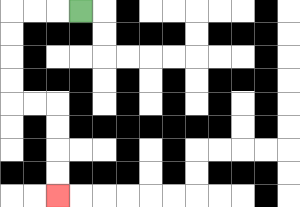{'start': '[3, 0]', 'end': '[2, 8]', 'path_directions': 'L,L,L,D,D,D,D,R,R,D,D,D,D', 'path_coordinates': '[[3, 0], [2, 0], [1, 0], [0, 0], [0, 1], [0, 2], [0, 3], [0, 4], [1, 4], [2, 4], [2, 5], [2, 6], [2, 7], [2, 8]]'}